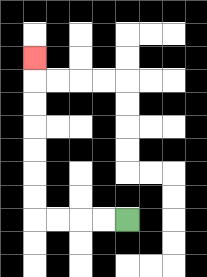{'start': '[5, 9]', 'end': '[1, 2]', 'path_directions': 'L,L,L,L,U,U,U,U,U,U,U', 'path_coordinates': '[[5, 9], [4, 9], [3, 9], [2, 9], [1, 9], [1, 8], [1, 7], [1, 6], [1, 5], [1, 4], [1, 3], [1, 2]]'}